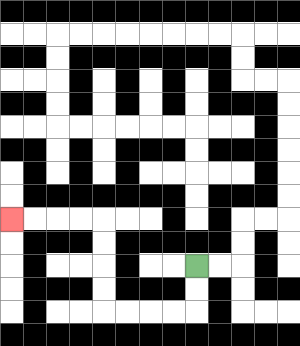{'start': '[8, 11]', 'end': '[0, 9]', 'path_directions': 'D,D,L,L,L,L,U,U,U,U,L,L,L,L', 'path_coordinates': '[[8, 11], [8, 12], [8, 13], [7, 13], [6, 13], [5, 13], [4, 13], [4, 12], [4, 11], [4, 10], [4, 9], [3, 9], [2, 9], [1, 9], [0, 9]]'}